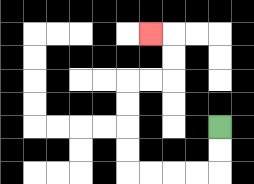{'start': '[9, 5]', 'end': '[6, 1]', 'path_directions': 'D,D,L,L,L,L,U,U,U,U,R,R,U,U,L', 'path_coordinates': '[[9, 5], [9, 6], [9, 7], [8, 7], [7, 7], [6, 7], [5, 7], [5, 6], [5, 5], [5, 4], [5, 3], [6, 3], [7, 3], [7, 2], [7, 1], [6, 1]]'}